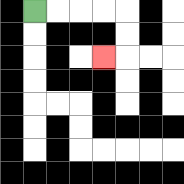{'start': '[1, 0]', 'end': '[4, 2]', 'path_directions': 'R,R,R,R,D,D,L', 'path_coordinates': '[[1, 0], [2, 0], [3, 0], [4, 0], [5, 0], [5, 1], [5, 2], [4, 2]]'}